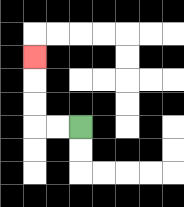{'start': '[3, 5]', 'end': '[1, 2]', 'path_directions': 'L,L,U,U,U', 'path_coordinates': '[[3, 5], [2, 5], [1, 5], [1, 4], [1, 3], [1, 2]]'}